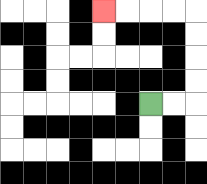{'start': '[6, 4]', 'end': '[4, 0]', 'path_directions': 'R,R,U,U,U,U,L,L,L,L', 'path_coordinates': '[[6, 4], [7, 4], [8, 4], [8, 3], [8, 2], [8, 1], [8, 0], [7, 0], [6, 0], [5, 0], [4, 0]]'}